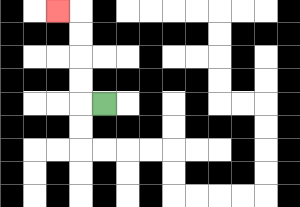{'start': '[4, 4]', 'end': '[2, 0]', 'path_directions': 'L,U,U,U,U,L', 'path_coordinates': '[[4, 4], [3, 4], [3, 3], [3, 2], [3, 1], [3, 0], [2, 0]]'}